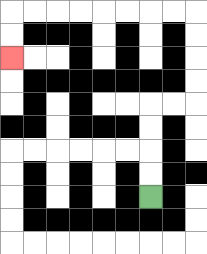{'start': '[6, 8]', 'end': '[0, 2]', 'path_directions': 'U,U,U,U,R,R,U,U,U,U,L,L,L,L,L,L,L,L,D,D', 'path_coordinates': '[[6, 8], [6, 7], [6, 6], [6, 5], [6, 4], [7, 4], [8, 4], [8, 3], [8, 2], [8, 1], [8, 0], [7, 0], [6, 0], [5, 0], [4, 0], [3, 0], [2, 0], [1, 0], [0, 0], [0, 1], [0, 2]]'}